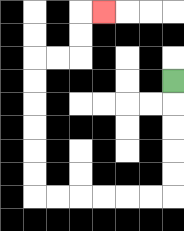{'start': '[7, 3]', 'end': '[4, 0]', 'path_directions': 'D,D,D,D,D,L,L,L,L,L,L,U,U,U,U,U,U,R,R,U,U,R', 'path_coordinates': '[[7, 3], [7, 4], [7, 5], [7, 6], [7, 7], [7, 8], [6, 8], [5, 8], [4, 8], [3, 8], [2, 8], [1, 8], [1, 7], [1, 6], [1, 5], [1, 4], [1, 3], [1, 2], [2, 2], [3, 2], [3, 1], [3, 0], [4, 0]]'}